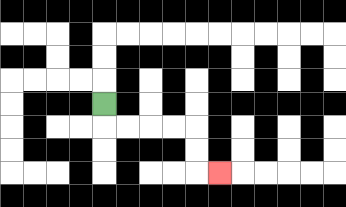{'start': '[4, 4]', 'end': '[9, 7]', 'path_directions': 'D,R,R,R,R,D,D,R', 'path_coordinates': '[[4, 4], [4, 5], [5, 5], [6, 5], [7, 5], [8, 5], [8, 6], [8, 7], [9, 7]]'}